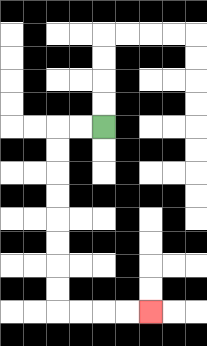{'start': '[4, 5]', 'end': '[6, 13]', 'path_directions': 'L,L,D,D,D,D,D,D,D,D,R,R,R,R', 'path_coordinates': '[[4, 5], [3, 5], [2, 5], [2, 6], [2, 7], [2, 8], [2, 9], [2, 10], [2, 11], [2, 12], [2, 13], [3, 13], [4, 13], [5, 13], [6, 13]]'}